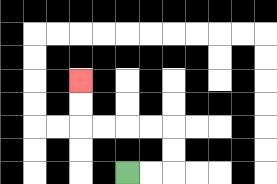{'start': '[5, 7]', 'end': '[3, 3]', 'path_directions': 'R,R,U,U,L,L,L,L,U,U', 'path_coordinates': '[[5, 7], [6, 7], [7, 7], [7, 6], [7, 5], [6, 5], [5, 5], [4, 5], [3, 5], [3, 4], [3, 3]]'}